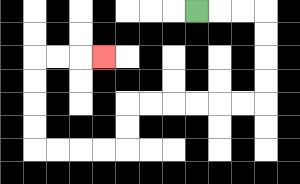{'start': '[8, 0]', 'end': '[4, 2]', 'path_directions': 'R,R,R,D,D,D,D,L,L,L,L,L,L,D,D,L,L,L,L,U,U,U,U,R,R,R', 'path_coordinates': '[[8, 0], [9, 0], [10, 0], [11, 0], [11, 1], [11, 2], [11, 3], [11, 4], [10, 4], [9, 4], [8, 4], [7, 4], [6, 4], [5, 4], [5, 5], [5, 6], [4, 6], [3, 6], [2, 6], [1, 6], [1, 5], [1, 4], [1, 3], [1, 2], [2, 2], [3, 2], [4, 2]]'}